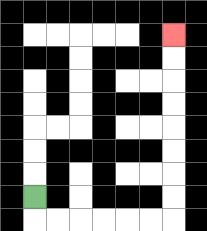{'start': '[1, 8]', 'end': '[7, 1]', 'path_directions': 'D,R,R,R,R,R,R,U,U,U,U,U,U,U,U', 'path_coordinates': '[[1, 8], [1, 9], [2, 9], [3, 9], [4, 9], [5, 9], [6, 9], [7, 9], [7, 8], [7, 7], [7, 6], [7, 5], [7, 4], [7, 3], [7, 2], [7, 1]]'}